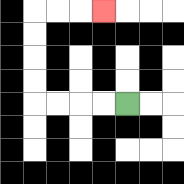{'start': '[5, 4]', 'end': '[4, 0]', 'path_directions': 'L,L,L,L,U,U,U,U,R,R,R', 'path_coordinates': '[[5, 4], [4, 4], [3, 4], [2, 4], [1, 4], [1, 3], [1, 2], [1, 1], [1, 0], [2, 0], [3, 0], [4, 0]]'}